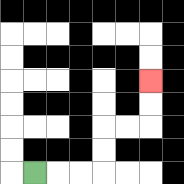{'start': '[1, 7]', 'end': '[6, 3]', 'path_directions': 'R,R,R,U,U,R,R,U,U', 'path_coordinates': '[[1, 7], [2, 7], [3, 7], [4, 7], [4, 6], [4, 5], [5, 5], [6, 5], [6, 4], [6, 3]]'}